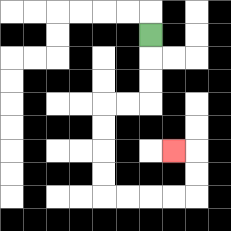{'start': '[6, 1]', 'end': '[7, 6]', 'path_directions': 'D,D,D,L,L,D,D,D,D,R,R,R,R,U,U,L', 'path_coordinates': '[[6, 1], [6, 2], [6, 3], [6, 4], [5, 4], [4, 4], [4, 5], [4, 6], [4, 7], [4, 8], [5, 8], [6, 8], [7, 8], [8, 8], [8, 7], [8, 6], [7, 6]]'}